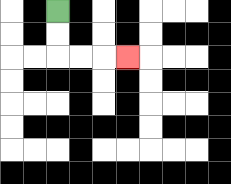{'start': '[2, 0]', 'end': '[5, 2]', 'path_directions': 'D,D,R,R,R', 'path_coordinates': '[[2, 0], [2, 1], [2, 2], [3, 2], [4, 2], [5, 2]]'}